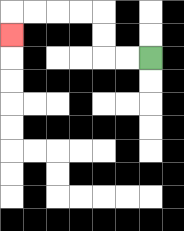{'start': '[6, 2]', 'end': '[0, 1]', 'path_directions': 'L,L,U,U,L,L,L,L,D', 'path_coordinates': '[[6, 2], [5, 2], [4, 2], [4, 1], [4, 0], [3, 0], [2, 0], [1, 0], [0, 0], [0, 1]]'}